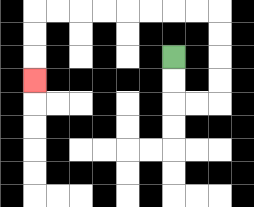{'start': '[7, 2]', 'end': '[1, 3]', 'path_directions': 'D,D,R,R,U,U,U,U,L,L,L,L,L,L,L,L,D,D,D', 'path_coordinates': '[[7, 2], [7, 3], [7, 4], [8, 4], [9, 4], [9, 3], [9, 2], [9, 1], [9, 0], [8, 0], [7, 0], [6, 0], [5, 0], [4, 0], [3, 0], [2, 0], [1, 0], [1, 1], [1, 2], [1, 3]]'}